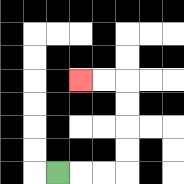{'start': '[2, 7]', 'end': '[3, 3]', 'path_directions': 'R,R,R,U,U,U,U,L,L', 'path_coordinates': '[[2, 7], [3, 7], [4, 7], [5, 7], [5, 6], [5, 5], [5, 4], [5, 3], [4, 3], [3, 3]]'}